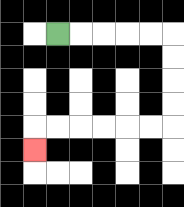{'start': '[2, 1]', 'end': '[1, 6]', 'path_directions': 'R,R,R,R,R,D,D,D,D,L,L,L,L,L,L,D', 'path_coordinates': '[[2, 1], [3, 1], [4, 1], [5, 1], [6, 1], [7, 1], [7, 2], [7, 3], [7, 4], [7, 5], [6, 5], [5, 5], [4, 5], [3, 5], [2, 5], [1, 5], [1, 6]]'}